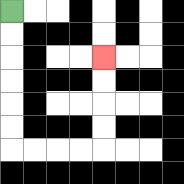{'start': '[0, 0]', 'end': '[4, 2]', 'path_directions': 'D,D,D,D,D,D,R,R,R,R,U,U,U,U', 'path_coordinates': '[[0, 0], [0, 1], [0, 2], [0, 3], [0, 4], [0, 5], [0, 6], [1, 6], [2, 6], [3, 6], [4, 6], [4, 5], [4, 4], [4, 3], [4, 2]]'}